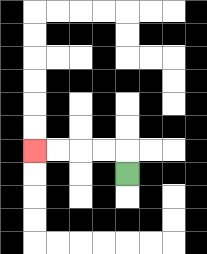{'start': '[5, 7]', 'end': '[1, 6]', 'path_directions': 'U,L,L,L,L', 'path_coordinates': '[[5, 7], [5, 6], [4, 6], [3, 6], [2, 6], [1, 6]]'}